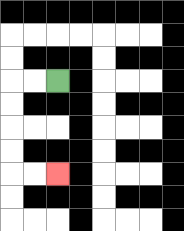{'start': '[2, 3]', 'end': '[2, 7]', 'path_directions': 'L,L,D,D,D,D,R,R', 'path_coordinates': '[[2, 3], [1, 3], [0, 3], [0, 4], [0, 5], [0, 6], [0, 7], [1, 7], [2, 7]]'}